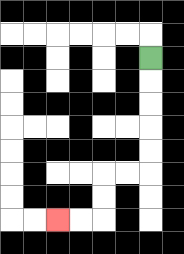{'start': '[6, 2]', 'end': '[2, 9]', 'path_directions': 'D,D,D,D,D,L,L,D,D,L,L', 'path_coordinates': '[[6, 2], [6, 3], [6, 4], [6, 5], [6, 6], [6, 7], [5, 7], [4, 7], [4, 8], [4, 9], [3, 9], [2, 9]]'}